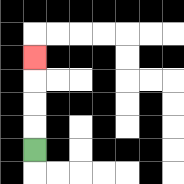{'start': '[1, 6]', 'end': '[1, 2]', 'path_directions': 'U,U,U,U', 'path_coordinates': '[[1, 6], [1, 5], [1, 4], [1, 3], [1, 2]]'}